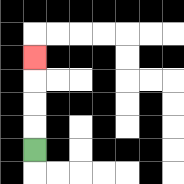{'start': '[1, 6]', 'end': '[1, 2]', 'path_directions': 'U,U,U,U', 'path_coordinates': '[[1, 6], [1, 5], [1, 4], [1, 3], [1, 2]]'}